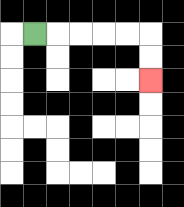{'start': '[1, 1]', 'end': '[6, 3]', 'path_directions': 'R,R,R,R,R,D,D', 'path_coordinates': '[[1, 1], [2, 1], [3, 1], [4, 1], [5, 1], [6, 1], [6, 2], [6, 3]]'}